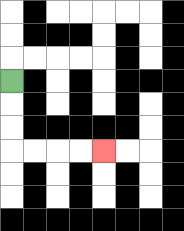{'start': '[0, 3]', 'end': '[4, 6]', 'path_directions': 'D,D,D,R,R,R,R', 'path_coordinates': '[[0, 3], [0, 4], [0, 5], [0, 6], [1, 6], [2, 6], [3, 6], [4, 6]]'}